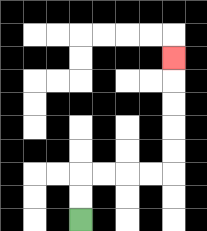{'start': '[3, 9]', 'end': '[7, 2]', 'path_directions': 'U,U,R,R,R,R,U,U,U,U,U', 'path_coordinates': '[[3, 9], [3, 8], [3, 7], [4, 7], [5, 7], [6, 7], [7, 7], [7, 6], [7, 5], [7, 4], [7, 3], [7, 2]]'}